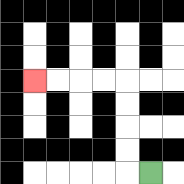{'start': '[6, 7]', 'end': '[1, 3]', 'path_directions': 'L,U,U,U,U,L,L,L,L', 'path_coordinates': '[[6, 7], [5, 7], [5, 6], [5, 5], [5, 4], [5, 3], [4, 3], [3, 3], [2, 3], [1, 3]]'}